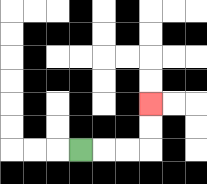{'start': '[3, 6]', 'end': '[6, 4]', 'path_directions': 'R,R,R,U,U', 'path_coordinates': '[[3, 6], [4, 6], [5, 6], [6, 6], [6, 5], [6, 4]]'}